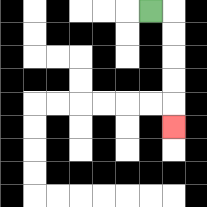{'start': '[6, 0]', 'end': '[7, 5]', 'path_directions': 'R,D,D,D,D,D', 'path_coordinates': '[[6, 0], [7, 0], [7, 1], [7, 2], [7, 3], [7, 4], [7, 5]]'}